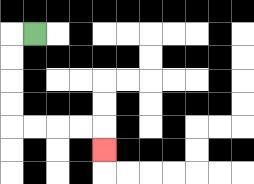{'start': '[1, 1]', 'end': '[4, 6]', 'path_directions': 'L,D,D,D,D,R,R,R,R,D', 'path_coordinates': '[[1, 1], [0, 1], [0, 2], [0, 3], [0, 4], [0, 5], [1, 5], [2, 5], [3, 5], [4, 5], [4, 6]]'}